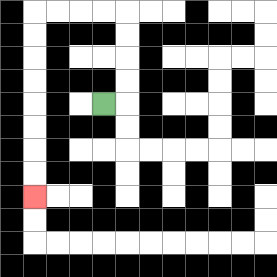{'start': '[4, 4]', 'end': '[1, 8]', 'path_directions': 'R,U,U,U,U,L,L,L,L,D,D,D,D,D,D,D,D', 'path_coordinates': '[[4, 4], [5, 4], [5, 3], [5, 2], [5, 1], [5, 0], [4, 0], [3, 0], [2, 0], [1, 0], [1, 1], [1, 2], [1, 3], [1, 4], [1, 5], [1, 6], [1, 7], [1, 8]]'}